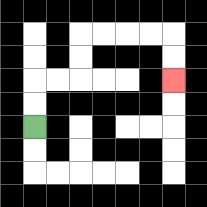{'start': '[1, 5]', 'end': '[7, 3]', 'path_directions': 'U,U,R,R,U,U,R,R,R,R,D,D', 'path_coordinates': '[[1, 5], [1, 4], [1, 3], [2, 3], [3, 3], [3, 2], [3, 1], [4, 1], [5, 1], [6, 1], [7, 1], [7, 2], [7, 3]]'}